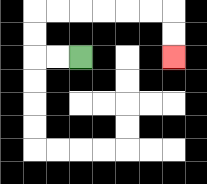{'start': '[3, 2]', 'end': '[7, 2]', 'path_directions': 'L,L,U,U,R,R,R,R,R,R,D,D', 'path_coordinates': '[[3, 2], [2, 2], [1, 2], [1, 1], [1, 0], [2, 0], [3, 0], [4, 0], [5, 0], [6, 0], [7, 0], [7, 1], [7, 2]]'}